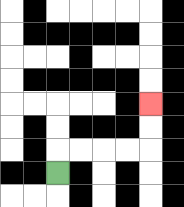{'start': '[2, 7]', 'end': '[6, 4]', 'path_directions': 'U,R,R,R,R,U,U', 'path_coordinates': '[[2, 7], [2, 6], [3, 6], [4, 6], [5, 6], [6, 6], [6, 5], [6, 4]]'}